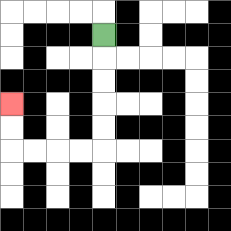{'start': '[4, 1]', 'end': '[0, 4]', 'path_directions': 'D,D,D,D,D,L,L,L,L,U,U', 'path_coordinates': '[[4, 1], [4, 2], [4, 3], [4, 4], [4, 5], [4, 6], [3, 6], [2, 6], [1, 6], [0, 6], [0, 5], [0, 4]]'}